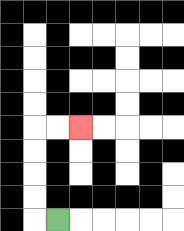{'start': '[2, 9]', 'end': '[3, 5]', 'path_directions': 'L,U,U,U,U,R,R', 'path_coordinates': '[[2, 9], [1, 9], [1, 8], [1, 7], [1, 6], [1, 5], [2, 5], [3, 5]]'}